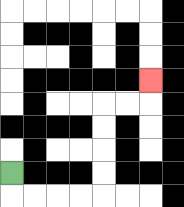{'start': '[0, 7]', 'end': '[6, 3]', 'path_directions': 'D,R,R,R,R,U,U,U,U,R,R,U', 'path_coordinates': '[[0, 7], [0, 8], [1, 8], [2, 8], [3, 8], [4, 8], [4, 7], [4, 6], [4, 5], [4, 4], [5, 4], [6, 4], [6, 3]]'}